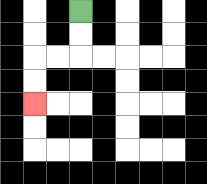{'start': '[3, 0]', 'end': '[1, 4]', 'path_directions': 'D,D,L,L,D,D', 'path_coordinates': '[[3, 0], [3, 1], [3, 2], [2, 2], [1, 2], [1, 3], [1, 4]]'}